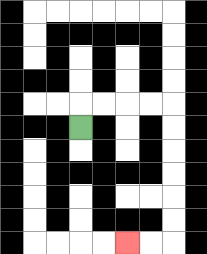{'start': '[3, 5]', 'end': '[5, 10]', 'path_directions': 'U,R,R,R,R,D,D,D,D,D,D,L,L', 'path_coordinates': '[[3, 5], [3, 4], [4, 4], [5, 4], [6, 4], [7, 4], [7, 5], [7, 6], [7, 7], [7, 8], [7, 9], [7, 10], [6, 10], [5, 10]]'}